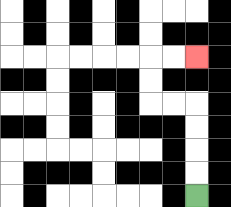{'start': '[8, 8]', 'end': '[8, 2]', 'path_directions': 'U,U,U,U,L,L,U,U,R,R', 'path_coordinates': '[[8, 8], [8, 7], [8, 6], [8, 5], [8, 4], [7, 4], [6, 4], [6, 3], [6, 2], [7, 2], [8, 2]]'}